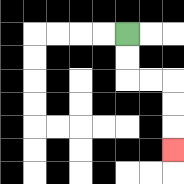{'start': '[5, 1]', 'end': '[7, 6]', 'path_directions': 'D,D,R,R,D,D,D', 'path_coordinates': '[[5, 1], [5, 2], [5, 3], [6, 3], [7, 3], [7, 4], [7, 5], [7, 6]]'}